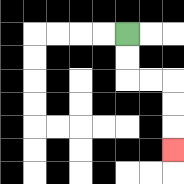{'start': '[5, 1]', 'end': '[7, 6]', 'path_directions': 'D,D,R,R,D,D,D', 'path_coordinates': '[[5, 1], [5, 2], [5, 3], [6, 3], [7, 3], [7, 4], [7, 5], [7, 6]]'}